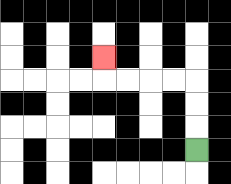{'start': '[8, 6]', 'end': '[4, 2]', 'path_directions': 'U,U,U,L,L,L,L,U', 'path_coordinates': '[[8, 6], [8, 5], [8, 4], [8, 3], [7, 3], [6, 3], [5, 3], [4, 3], [4, 2]]'}